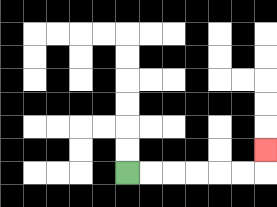{'start': '[5, 7]', 'end': '[11, 6]', 'path_directions': 'R,R,R,R,R,R,U', 'path_coordinates': '[[5, 7], [6, 7], [7, 7], [8, 7], [9, 7], [10, 7], [11, 7], [11, 6]]'}